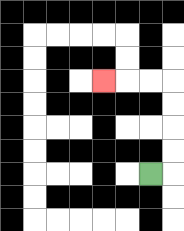{'start': '[6, 7]', 'end': '[4, 3]', 'path_directions': 'R,U,U,U,U,L,L,L', 'path_coordinates': '[[6, 7], [7, 7], [7, 6], [7, 5], [7, 4], [7, 3], [6, 3], [5, 3], [4, 3]]'}